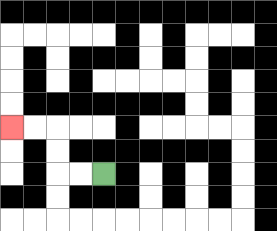{'start': '[4, 7]', 'end': '[0, 5]', 'path_directions': 'L,L,U,U,L,L', 'path_coordinates': '[[4, 7], [3, 7], [2, 7], [2, 6], [2, 5], [1, 5], [0, 5]]'}